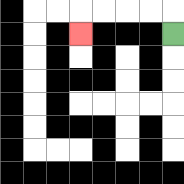{'start': '[7, 1]', 'end': '[3, 1]', 'path_directions': 'U,L,L,L,L,D', 'path_coordinates': '[[7, 1], [7, 0], [6, 0], [5, 0], [4, 0], [3, 0], [3, 1]]'}